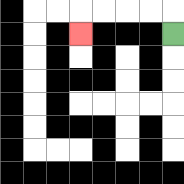{'start': '[7, 1]', 'end': '[3, 1]', 'path_directions': 'U,L,L,L,L,D', 'path_coordinates': '[[7, 1], [7, 0], [6, 0], [5, 0], [4, 0], [3, 0], [3, 1]]'}